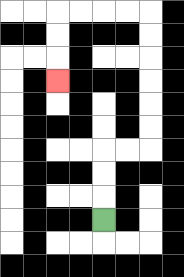{'start': '[4, 9]', 'end': '[2, 3]', 'path_directions': 'U,U,U,R,R,U,U,U,U,U,U,L,L,L,L,D,D,D', 'path_coordinates': '[[4, 9], [4, 8], [4, 7], [4, 6], [5, 6], [6, 6], [6, 5], [6, 4], [6, 3], [6, 2], [6, 1], [6, 0], [5, 0], [4, 0], [3, 0], [2, 0], [2, 1], [2, 2], [2, 3]]'}